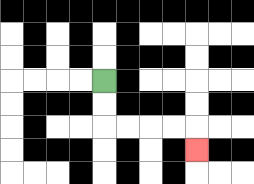{'start': '[4, 3]', 'end': '[8, 6]', 'path_directions': 'D,D,R,R,R,R,D', 'path_coordinates': '[[4, 3], [4, 4], [4, 5], [5, 5], [6, 5], [7, 5], [8, 5], [8, 6]]'}